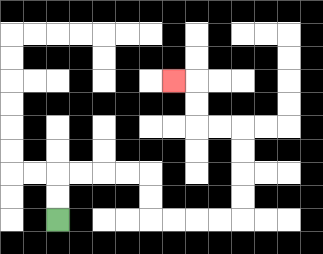{'start': '[2, 9]', 'end': '[7, 3]', 'path_directions': 'U,U,R,R,R,R,D,D,R,R,R,R,U,U,U,U,L,L,U,U,L', 'path_coordinates': '[[2, 9], [2, 8], [2, 7], [3, 7], [4, 7], [5, 7], [6, 7], [6, 8], [6, 9], [7, 9], [8, 9], [9, 9], [10, 9], [10, 8], [10, 7], [10, 6], [10, 5], [9, 5], [8, 5], [8, 4], [8, 3], [7, 3]]'}